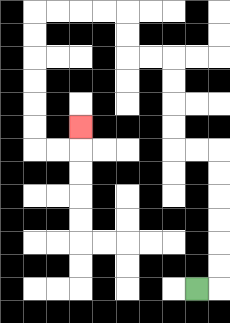{'start': '[8, 12]', 'end': '[3, 5]', 'path_directions': 'R,U,U,U,U,U,U,L,L,U,U,U,U,L,L,U,U,L,L,L,L,D,D,D,D,D,D,R,R,U', 'path_coordinates': '[[8, 12], [9, 12], [9, 11], [9, 10], [9, 9], [9, 8], [9, 7], [9, 6], [8, 6], [7, 6], [7, 5], [7, 4], [7, 3], [7, 2], [6, 2], [5, 2], [5, 1], [5, 0], [4, 0], [3, 0], [2, 0], [1, 0], [1, 1], [1, 2], [1, 3], [1, 4], [1, 5], [1, 6], [2, 6], [3, 6], [3, 5]]'}